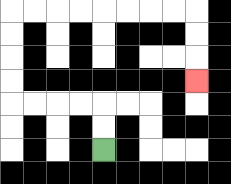{'start': '[4, 6]', 'end': '[8, 3]', 'path_directions': 'U,U,L,L,L,L,U,U,U,U,R,R,R,R,R,R,R,R,D,D,D', 'path_coordinates': '[[4, 6], [4, 5], [4, 4], [3, 4], [2, 4], [1, 4], [0, 4], [0, 3], [0, 2], [0, 1], [0, 0], [1, 0], [2, 0], [3, 0], [4, 0], [5, 0], [6, 0], [7, 0], [8, 0], [8, 1], [8, 2], [8, 3]]'}